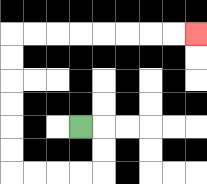{'start': '[3, 5]', 'end': '[8, 1]', 'path_directions': 'R,D,D,L,L,L,L,U,U,U,U,U,U,R,R,R,R,R,R,R,R', 'path_coordinates': '[[3, 5], [4, 5], [4, 6], [4, 7], [3, 7], [2, 7], [1, 7], [0, 7], [0, 6], [0, 5], [0, 4], [0, 3], [0, 2], [0, 1], [1, 1], [2, 1], [3, 1], [4, 1], [5, 1], [6, 1], [7, 1], [8, 1]]'}